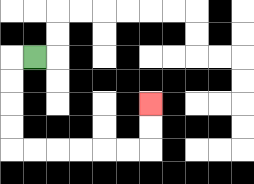{'start': '[1, 2]', 'end': '[6, 4]', 'path_directions': 'L,D,D,D,D,R,R,R,R,R,R,U,U', 'path_coordinates': '[[1, 2], [0, 2], [0, 3], [0, 4], [0, 5], [0, 6], [1, 6], [2, 6], [3, 6], [4, 6], [5, 6], [6, 6], [6, 5], [6, 4]]'}